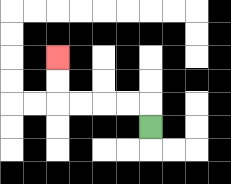{'start': '[6, 5]', 'end': '[2, 2]', 'path_directions': 'U,L,L,L,L,U,U', 'path_coordinates': '[[6, 5], [6, 4], [5, 4], [4, 4], [3, 4], [2, 4], [2, 3], [2, 2]]'}